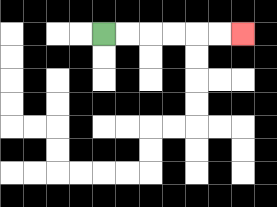{'start': '[4, 1]', 'end': '[10, 1]', 'path_directions': 'R,R,R,R,R,R', 'path_coordinates': '[[4, 1], [5, 1], [6, 1], [7, 1], [8, 1], [9, 1], [10, 1]]'}